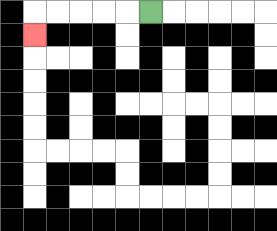{'start': '[6, 0]', 'end': '[1, 1]', 'path_directions': 'L,L,L,L,L,D', 'path_coordinates': '[[6, 0], [5, 0], [4, 0], [3, 0], [2, 0], [1, 0], [1, 1]]'}